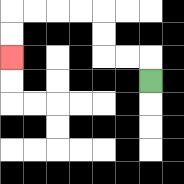{'start': '[6, 3]', 'end': '[0, 2]', 'path_directions': 'U,L,L,U,U,L,L,L,L,D,D', 'path_coordinates': '[[6, 3], [6, 2], [5, 2], [4, 2], [4, 1], [4, 0], [3, 0], [2, 0], [1, 0], [0, 0], [0, 1], [0, 2]]'}